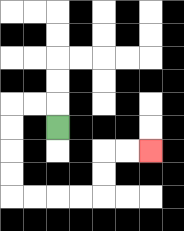{'start': '[2, 5]', 'end': '[6, 6]', 'path_directions': 'U,L,L,D,D,D,D,R,R,R,R,U,U,R,R', 'path_coordinates': '[[2, 5], [2, 4], [1, 4], [0, 4], [0, 5], [0, 6], [0, 7], [0, 8], [1, 8], [2, 8], [3, 8], [4, 8], [4, 7], [4, 6], [5, 6], [6, 6]]'}